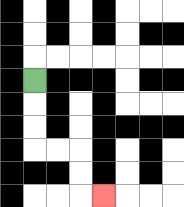{'start': '[1, 3]', 'end': '[4, 8]', 'path_directions': 'D,D,D,R,R,D,D,R', 'path_coordinates': '[[1, 3], [1, 4], [1, 5], [1, 6], [2, 6], [3, 6], [3, 7], [3, 8], [4, 8]]'}